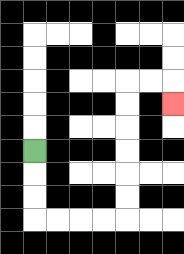{'start': '[1, 6]', 'end': '[7, 4]', 'path_directions': 'D,D,D,R,R,R,R,U,U,U,U,U,U,R,R,D', 'path_coordinates': '[[1, 6], [1, 7], [1, 8], [1, 9], [2, 9], [3, 9], [4, 9], [5, 9], [5, 8], [5, 7], [5, 6], [5, 5], [5, 4], [5, 3], [6, 3], [7, 3], [7, 4]]'}